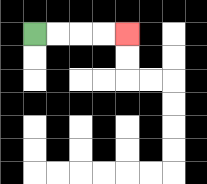{'start': '[1, 1]', 'end': '[5, 1]', 'path_directions': 'R,R,R,R', 'path_coordinates': '[[1, 1], [2, 1], [3, 1], [4, 1], [5, 1]]'}